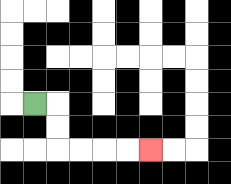{'start': '[1, 4]', 'end': '[6, 6]', 'path_directions': 'R,D,D,R,R,R,R', 'path_coordinates': '[[1, 4], [2, 4], [2, 5], [2, 6], [3, 6], [4, 6], [5, 6], [6, 6]]'}